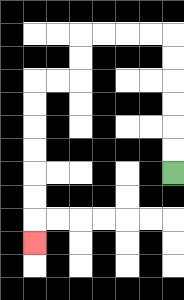{'start': '[7, 7]', 'end': '[1, 10]', 'path_directions': 'U,U,U,U,U,U,L,L,L,L,D,D,L,L,D,D,D,D,D,D,D', 'path_coordinates': '[[7, 7], [7, 6], [7, 5], [7, 4], [7, 3], [7, 2], [7, 1], [6, 1], [5, 1], [4, 1], [3, 1], [3, 2], [3, 3], [2, 3], [1, 3], [1, 4], [1, 5], [1, 6], [1, 7], [1, 8], [1, 9], [1, 10]]'}